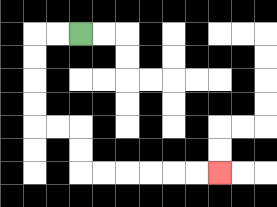{'start': '[3, 1]', 'end': '[9, 7]', 'path_directions': 'L,L,D,D,D,D,R,R,D,D,R,R,R,R,R,R', 'path_coordinates': '[[3, 1], [2, 1], [1, 1], [1, 2], [1, 3], [1, 4], [1, 5], [2, 5], [3, 5], [3, 6], [3, 7], [4, 7], [5, 7], [6, 7], [7, 7], [8, 7], [9, 7]]'}